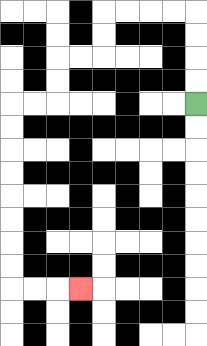{'start': '[8, 4]', 'end': '[3, 12]', 'path_directions': 'U,U,U,U,L,L,L,L,D,D,L,L,D,D,L,L,D,D,D,D,D,D,D,D,R,R,R', 'path_coordinates': '[[8, 4], [8, 3], [8, 2], [8, 1], [8, 0], [7, 0], [6, 0], [5, 0], [4, 0], [4, 1], [4, 2], [3, 2], [2, 2], [2, 3], [2, 4], [1, 4], [0, 4], [0, 5], [0, 6], [0, 7], [0, 8], [0, 9], [0, 10], [0, 11], [0, 12], [1, 12], [2, 12], [3, 12]]'}